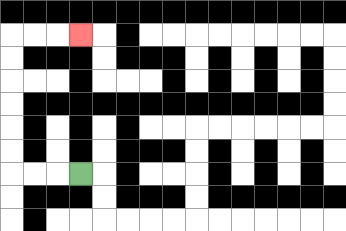{'start': '[3, 7]', 'end': '[3, 1]', 'path_directions': 'L,L,L,U,U,U,U,U,U,R,R,R', 'path_coordinates': '[[3, 7], [2, 7], [1, 7], [0, 7], [0, 6], [0, 5], [0, 4], [0, 3], [0, 2], [0, 1], [1, 1], [2, 1], [3, 1]]'}